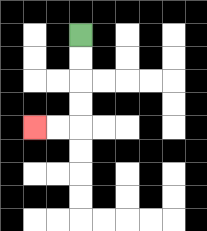{'start': '[3, 1]', 'end': '[1, 5]', 'path_directions': 'D,D,D,D,L,L', 'path_coordinates': '[[3, 1], [3, 2], [3, 3], [3, 4], [3, 5], [2, 5], [1, 5]]'}